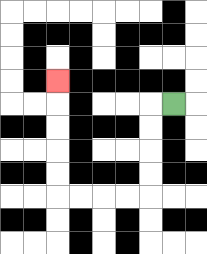{'start': '[7, 4]', 'end': '[2, 3]', 'path_directions': 'L,D,D,D,D,L,L,L,L,U,U,U,U,U', 'path_coordinates': '[[7, 4], [6, 4], [6, 5], [6, 6], [6, 7], [6, 8], [5, 8], [4, 8], [3, 8], [2, 8], [2, 7], [2, 6], [2, 5], [2, 4], [2, 3]]'}